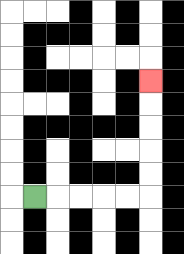{'start': '[1, 8]', 'end': '[6, 3]', 'path_directions': 'R,R,R,R,R,U,U,U,U,U', 'path_coordinates': '[[1, 8], [2, 8], [3, 8], [4, 8], [5, 8], [6, 8], [6, 7], [6, 6], [6, 5], [6, 4], [6, 3]]'}